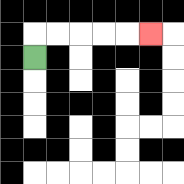{'start': '[1, 2]', 'end': '[6, 1]', 'path_directions': 'U,R,R,R,R,R', 'path_coordinates': '[[1, 2], [1, 1], [2, 1], [3, 1], [4, 1], [5, 1], [6, 1]]'}